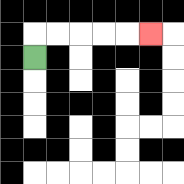{'start': '[1, 2]', 'end': '[6, 1]', 'path_directions': 'U,R,R,R,R,R', 'path_coordinates': '[[1, 2], [1, 1], [2, 1], [3, 1], [4, 1], [5, 1], [6, 1]]'}